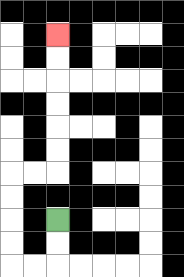{'start': '[2, 9]', 'end': '[2, 1]', 'path_directions': 'D,D,L,L,U,U,U,U,R,R,U,U,U,U,U,U', 'path_coordinates': '[[2, 9], [2, 10], [2, 11], [1, 11], [0, 11], [0, 10], [0, 9], [0, 8], [0, 7], [1, 7], [2, 7], [2, 6], [2, 5], [2, 4], [2, 3], [2, 2], [2, 1]]'}